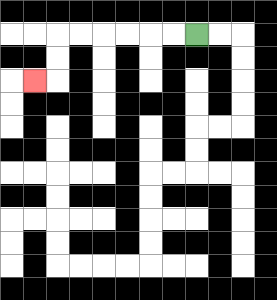{'start': '[8, 1]', 'end': '[1, 3]', 'path_directions': 'L,L,L,L,L,L,D,D,L', 'path_coordinates': '[[8, 1], [7, 1], [6, 1], [5, 1], [4, 1], [3, 1], [2, 1], [2, 2], [2, 3], [1, 3]]'}